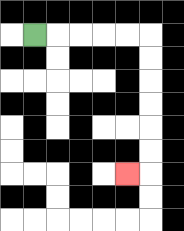{'start': '[1, 1]', 'end': '[5, 7]', 'path_directions': 'R,R,R,R,R,D,D,D,D,D,D,L', 'path_coordinates': '[[1, 1], [2, 1], [3, 1], [4, 1], [5, 1], [6, 1], [6, 2], [6, 3], [6, 4], [6, 5], [6, 6], [6, 7], [5, 7]]'}